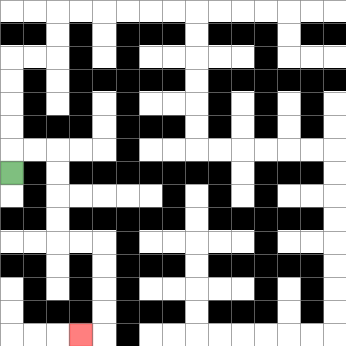{'start': '[0, 7]', 'end': '[3, 14]', 'path_directions': 'U,R,R,D,D,D,D,R,R,D,D,D,D,L', 'path_coordinates': '[[0, 7], [0, 6], [1, 6], [2, 6], [2, 7], [2, 8], [2, 9], [2, 10], [3, 10], [4, 10], [4, 11], [4, 12], [4, 13], [4, 14], [3, 14]]'}